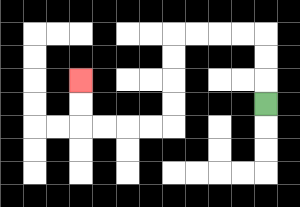{'start': '[11, 4]', 'end': '[3, 3]', 'path_directions': 'U,U,U,L,L,L,L,D,D,D,D,L,L,L,L,U,U', 'path_coordinates': '[[11, 4], [11, 3], [11, 2], [11, 1], [10, 1], [9, 1], [8, 1], [7, 1], [7, 2], [7, 3], [7, 4], [7, 5], [6, 5], [5, 5], [4, 5], [3, 5], [3, 4], [3, 3]]'}